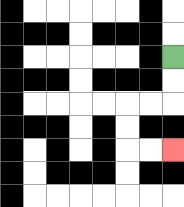{'start': '[7, 2]', 'end': '[7, 6]', 'path_directions': 'D,D,L,L,D,D,R,R', 'path_coordinates': '[[7, 2], [7, 3], [7, 4], [6, 4], [5, 4], [5, 5], [5, 6], [6, 6], [7, 6]]'}